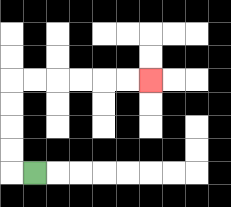{'start': '[1, 7]', 'end': '[6, 3]', 'path_directions': 'L,U,U,U,U,R,R,R,R,R,R', 'path_coordinates': '[[1, 7], [0, 7], [0, 6], [0, 5], [0, 4], [0, 3], [1, 3], [2, 3], [3, 3], [4, 3], [5, 3], [6, 3]]'}